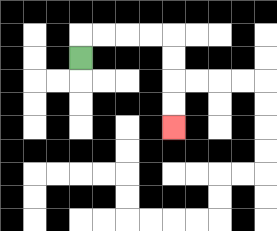{'start': '[3, 2]', 'end': '[7, 5]', 'path_directions': 'U,R,R,R,R,D,D,D,D', 'path_coordinates': '[[3, 2], [3, 1], [4, 1], [5, 1], [6, 1], [7, 1], [7, 2], [7, 3], [7, 4], [7, 5]]'}